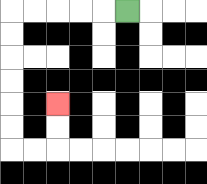{'start': '[5, 0]', 'end': '[2, 4]', 'path_directions': 'L,L,L,L,L,D,D,D,D,D,D,R,R,U,U', 'path_coordinates': '[[5, 0], [4, 0], [3, 0], [2, 0], [1, 0], [0, 0], [0, 1], [0, 2], [0, 3], [0, 4], [0, 5], [0, 6], [1, 6], [2, 6], [2, 5], [2, 4]]'}